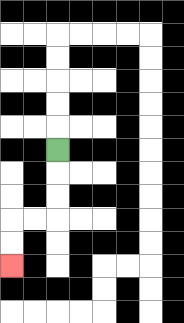{'start': '[2, 6]', 'end': '[0, 11]', 'path_directions': 'D,D,D,L,L,D,D', 'path_coordinates': '[[2, 6], [2, 7], [2, 8], [2, 9], [1, 9], [0, 9], [0, 10], [0, 11]]'}